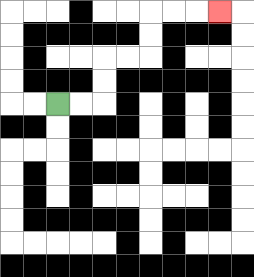{'start': '[2, 4]', 'end': '[9, 0]', 'path_directions': 'R,R,U,U,R,R,U,U,R,R,R', 'path_coordinates': '[[2, 4], [3, 4], [4, 4], [4, 3], [4, 2], [5, 2], [6, 2], [6, 1], [6, 0], [7, 0], [8, 0], [9, 0]]'}